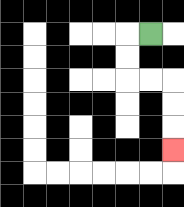{'start': '[6, 1]', 'end': '[7, 6]', 'path_directions': 'L,D,D,R,R,D,D,D', 'path_coordinates': '[[6, 1], [5, 1], [5, 2], [5, 3], [6, 3], [7, 3], [7, 4], [7, 5], [7, 6]]'}